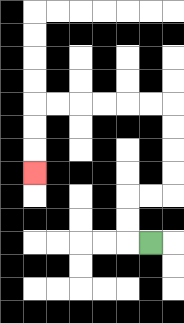{'start': '[6, 10]', 'end': '[1, 7]', 'path_directions': 'L,U,U,R,R,U,U,U,U,L,L,L,L,L,L,D,D,D', 'path_coordinates': '[[6, 10], [5, 10], [5, 9], [5, 8], [6, 8], [7, 8], [7, 7], [7, 6], [7, 5], [7, 4], [6, 4], [5, 4], [4, 4], [3, 4], [2, 4], [1, 4], [1, 5], [1, 6], [1, 7]]'}